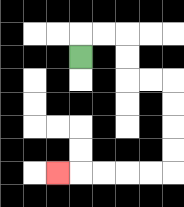{'start': '[3, 2]', 'end': '[2, 7]', 'path_directions': 'U,R,R,D,D,R,R,D,D,D,D,L,L,L,L,L', 'path_coordinates': '[[3, 2], [3, 1], [4, 1], [5, 1], [5, 2], [5, 3], [6, 3], [7, 3], [7, 4], [7, 5], [7, 6], [7, 7], [6, 7], [5, 7], [4, 7], [3, 7], [2, 7]]'}